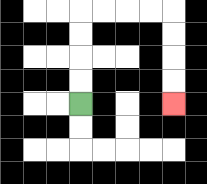{'start': '[3, 4]', 'end': '[7, 4]', 'path_directions': 'U,U,U,U,R,R,R,R,D,D,D,D', 'path_coordinates': '[[3, 4], [3, 3], [3, 2], [3, 1], [3, 0], [4, 0], [5, 0], [6, 0], [7, 0], [7, 1], [7, 2], [7, 3], [7, 4]]'}